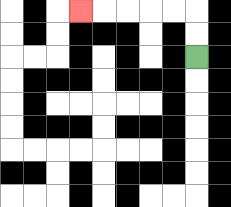{'start': '[8, 2]', 'end': '[3, 0]', 'path_directions': 'U,U,L,L,L,L,L', 'path_coordinates': '[[8, 2], [8, 1], [8, 0], [7, 0], [6, 0], [5, 0], [4, 0], [3, 0]]'}